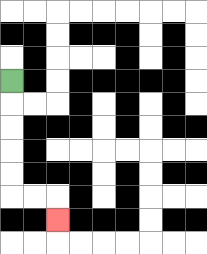{'start': '[0, 3]', 'end': '[2, 9]', 'path_directions': 'D,D,D,D,D,R,R,D', 'path_coordinates': '[[0, 3], [0, 4], [0, 5], [0, 6], [0, 7], [0, 8], [1, 8], [2, 8], [2, 9]]'}